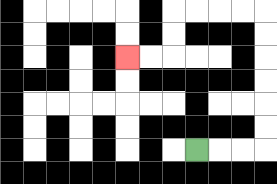{'start': '[8, 6]', 'end': '[5, 2]', 'path_directions': 'R,R,R,U,U,U,U,U,U,L,L,L,L,D,D,L,L', 'path_coordinates': '[[8, 6], [9, 6], [10, 6], [11, 6], [11, 5], [11, 4], [11, 3], [11, 2], [11, 1], [11, 0], [10, 0], [9, 0], [8, 0], [7, 0], [7, 1], [7, 2], [6, 2], [5, 2]]'}